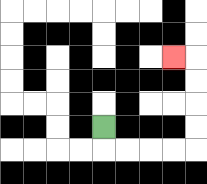{'start': '[4, 5]', 'end': '[7, 2]', 'path_directions': 'D,R,R,R,R,U,U,U,U,L', 'path_coordinates': '[[4, 5], [4, 6], [5, 6], [6, 6], [7, 6], [8, 6], [8, 5], [8, 4], [8, 3], [8, 2], [7, 2]]'}